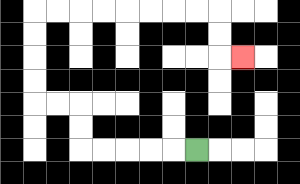{'start': '[8, 6]', 'end': '[10, 2]', 'path_directions': 'L,L,L,L,L,U,U,L,L,U,U,U,U,R,R,R,R,R,R,R,R,D,D,R', 'path_coordinates': '[[8, 6], [7, 6], [6, 6], [5, 6], [4, 6], [3, 6], [3, 5], [3, 4], [2, 4], [1, 4], [1, 3], [1, 2], [1, 1], [1, 0], [2, 0], [3, 0], [4, 0], [5, 0], [6, 0], [7, 0], [8, 0], [9, 0], [9, 1], [9, 2], [10, 2]]'}